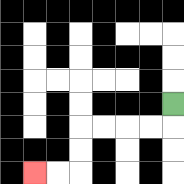{'start': '[7, 4]', 'end': '[1, 7]', 'path_directions': 'D,L,L,L,L,D,D,L,L', 'path_coordinates': '[[7, 4], [7, 5], [6, 5], [5, 5], [4, 5], [3, 5], [3, 6], [3, 7], [2, 7], [1, 7]]'}